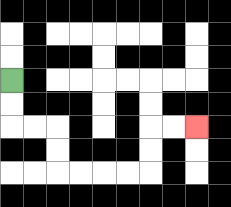{'start': '[0, 3]', 'end': '[8, 5]', 'path_directions': 'D,D,R,R,D,D,R,R,R,R,U,U,R,R', 'path_coordinates': '[[0, 3], [0, 4], [0, 5], [1, 5], [2, 5], [2, 6], [2, 7], [3, 7], [4, 7], [5, 7], [6, 7], [6, 6], [6, 5], [7, 5], [8, 5]]'}